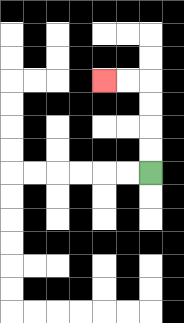{'start': '[6, 7]', 'end': '[4, 3]', 'path_directions': 'U,U,U,U,L,L', 'path_coordinates': '[[6, 7], [6, 6], [6, 5], [6, 4], [6, 3], [5, 3], [4, 3]]'}